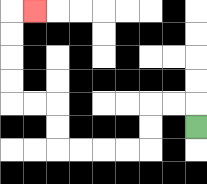{'start': '[8, 5]', 'end': '[1, 0]', 'path_directions': 'U,L,L,D,D,L,L,L,L,U,U,L,L,U,U,U,U,R', 'path_coordinates': '[[8, 5], [8, 4], [7, 4], [6, 4], [6, 5], [6, 6], [5, 6], [4, 6], [3, 6], [2, 6], [2, 5], [2, 4], [1, 4], [0, 4], [0, 3], [0, 2], [0, 1], [0, 0], [1, 0]]'}